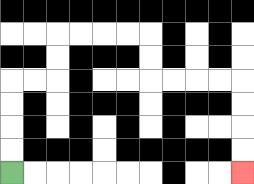{'start': '[0, 7]', 'end': '[10, 7]', 'path_directions': 'U,U,U,U,R,R,U,U,R,R,R,R,D,D,R,R,R,R,D,D,D,D', 'path_coordinates': '[[0, 7], [0, 6], [0, 5], [0, 4], [0, 3], [1, 3], [2, 3], [2, 2], [2, 1], [3, 1], [4, 1], [5, 1], [6, 1], [6, 2], [6, 3], [7, 3], [8, 3], [9, 3], [10, 3], [10, 4], [10, 5], [10, 6], [10, 7]]'}